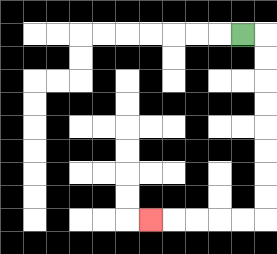{'start': '[10, 1]', 'end': '[6, 9]', 'path_directions': 'R,D,D,D,D,D,D,D,D,L,L,L,L,L', 'path_coordinates': '[[10, 1], [11, 1], [11, 2], [11, 3], [11, 4], [11, 5], [11, 6], [11, 7], [11, 8], [11, 9], [10, 9], [9, 9], [8, 9], [7, 9], [6, 9]]'}